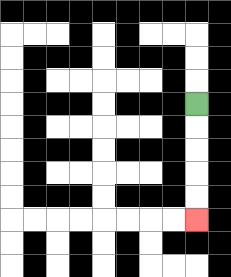{'start': '[8, 4]', 'end': '[8, 9]', 'path_directions': 'D,D,D,D,D', 'path_coordinates': '[[8, 4], [8, 5], [8, 6], [8, 7], [8, 8], [8, 9]]'}